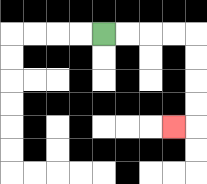{'start': '[4, 1]', 'end': '[7, 5]', 'path_directions': 'R,R,R,R,D,D,D,D,L', 'path_coordinates': '[[4, 1], [5, 1], [6, 1], [7, 1], [8, 1], [8, 2], [8, 3], [8, 4], [8, 5], [7, 5]]'}